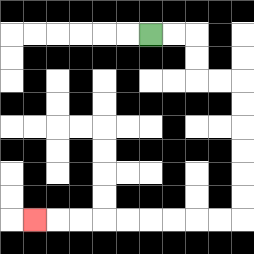{'start': '[6, 1]', 'end': '[1, 9]', 'path_directions': 'R,R,D,D,R,R,D,D,D,D,D,D,L,L,L,L,L,L,L,L,L', 'path_coordinates': '[[6, 1], [7, 1], [8, 1], [8, 2], [8, 3], [9, 3], [10, 3], [10, 4], [10, 5], [10, 6], [10, 7], [10, 8], [10, 9], [9, 9], [8, 9], [7, 9], [6, 9], [5, 9], [4, 9], [3, 9], [2, 9], [1, 9]]'}